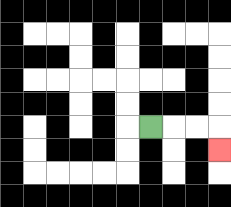{'start': '[6, 5]', 'end': '[9, 6]', 'path_directions': 'R,R,R,D', 'path_coordinates': '[[6, 5], [7, 5], [8, 5], [9, 5], [9, 6]]'}